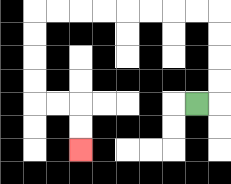{'start': '[8, 4]', 'end': '[3, 6]', 'path_directions': 'R,U,U,U,U,L,L,L,L,L,L,L,L,D,D,D,D,R,R,D,D', 'path_coordinates': '[[8, 4], [9, 4], [9, 3], [9, 2], [9, 1], [9, 0], [8, 0], [7, 0], [6, 0], [5, 0], [4, 0], [3, 0], [2, 0], [1, 0], [1, 1], [1, 2], [1, 3], [1, 4], [2, 4], [3, 4], [3, 5], [3, 6]]'}